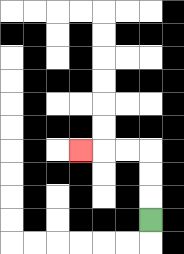{'start': '[6, 9]', 'end': '[3, 6]', 'path_directions': 'U,U,U,L,L,L', 'path_coordinates': '[[6, 9], [6, 8], [6, 7], [6, 6], [5, 6], [4, 6], [3, 6]]'}